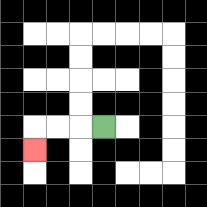{'start': '[4, 5]', 'end': '[1, 6]', 'path_directions': 'L,L,L,D', 'path_coordinates': '[[4, 5], [3, 5], [2, 5], [1, 5], [1, 6]]'}